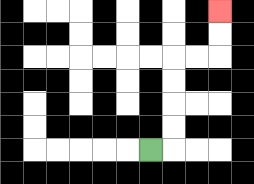{'start': '[6, 6]', 'end': '[9, 0]', 'path_directions': 'R,U,U,U,U,R,R,U,U', 'path_coordinates': '[[6, 6], [7, 6], [7, 5], [7, 4], [7, 3], [7, 2], [8, 2], [9, 2], [9, 1], [9, 0]]'}